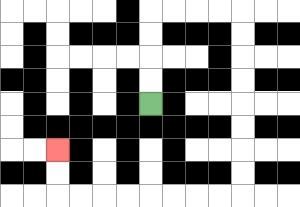{'start': '[6, 4]', 'end': '[2, 6]', 'path_directions': 'U,U,U,U,R,R,R,R,D,D,D,D,D,D,D,D,L,L,L,L,L,L,L,L,U,U', 'path_coordinates': '[[6, 4], [6, 3], [6, 2], [6, 1], [6, 0], [7, 0], [8, 0], [9, 0], [10, 0], [10, 1], [10, 2], [10, 3], [10, 4], [10, 5], [10, 6], [10, 7], [10, 8], [9, 8], [8, 8], [7, 8], [6, 8], [5, 8], [4, 8], [3, 8], [2, 8], [2, 7], [2, 6]]'}